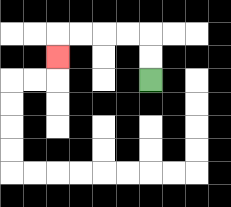{'start': '[6, 3]', 'end': '[2, 2]', 'path_directions': 'U,U,L,L,L,L,D', 'path_coordinates': '[[6, 3], [6, 2], [6, 1], [5, 1], [4, 1], [3, 1], [2, 1], [2, 2]]'}